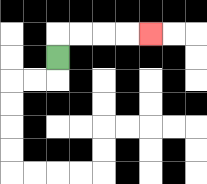{'start': '[2, 2]', 'end': '[6, 1]', 'path_directions': 'U,R,R,R,R', 'path_coordinates': '[[2, 2], [2, 1], [3, 1], [4, 1], [5, 1], [6, 1]]'}